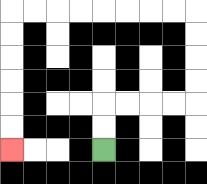{'start': '[4, 6]', 'end': '[0, 6]', 'path_directions': 'U,U,R,R,R,R,U,U,U,U,L,L,L,L,L,L,L,L,D,D,D,D,D,D', 'path_coordinates': '[[4, 6], [4, 5], [4, 4], [5, 4], [6, 4], [7, 4], [8, 4], [8, 3], [8, 2], [8, 1], [8, 0], [7, 0], [6, 0], [5, 0], [4, 0], [3, 0], [2, 0], [1, 0], [0, 0], [0, 1], [0, 2], [0, 3], [0, 4], [0, 5], [0, 6]]'}